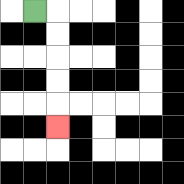{'start': '[1, 0]', 'end': '[2, 5]', 'path_directions': 'R,D,D,D,D,D', 'path_coordinates': '[[1, 0], [2, 0], [2, 1], [2, 2], [2, 3], [2, 4], [2, 5]]'}